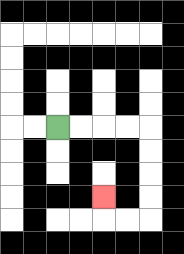{'start': '[2, 5]', 'end': '[4, 8]', 'path_directions': 'R,R,R,R,D,D,D,D,L,L,U', 'path_coordinates': '[[2, 5], [3, 5], [4, 5], [5, 5], [6, 5], [6, 6], [6, 7], [6, 8], [6, 9], [5, 9], [4, 9], [4, 8]]'}